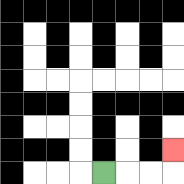{'start': '[4, 7]', 'end': '[7, 6]', 'path_directions': 'R,R,R,U', 'path_coordinates': '[[4, 7], [5, 7], [6, 7], [7, 7], [7, 6]]'}